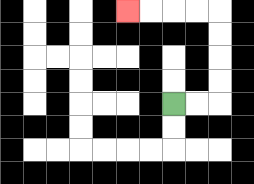{'start': '[7, 4]', 'end': '[5, 0]', 'path_directions': 'R,R,U,U,U,U,L,L,L,L', 'path_coordinates': '[[7, 4], [8, 4], [9, 4], [9, 3], [9, 2], [9, 1], [9, 0], [8, 0], [7, 0], [6, 0], [5, 0]]'}